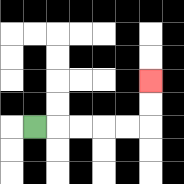{'start': '[1, 5]', 'end': '[6, 3]', 'path_directions': 'R,R,R,R,R,U,U', 'path_coordinates': '[[1, 5], [2, 5], [3, 5], [4, 5], [5, 5], [6, 5], [6, 4], [6, 3]]'}